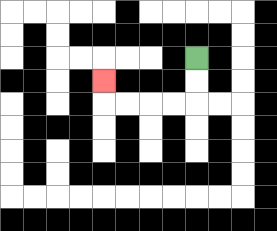{'start': '[8, 2]', 'end': '[4, 3]', 'path_directions': 'D,D,L,L,L,L,U', 'path_coordinates': '[[8, 2], [8, 3], [8, 4], [7, 4], [6, 4], [5, 4], [4, 4], [4, 3]]'}